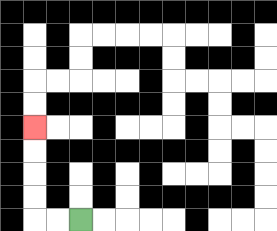{'start': '[3, 9]', 'end': '[1, 5]', 'path_directions': 'L,L,U,U,U,U', 'path_coordinates': '[[3, 9], [2, 9], [1, 9], [1, 8], [1, 7], [1, 6], [1, 5]]'}